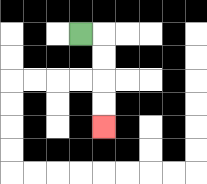{'start': '[3, 1]', 'end': '[4, 5]', 'path_directions': 'R,D,D,D,D', 'path_coordinates': '[[3, 1], [4, 1], [4, 2], [4, 3], [4, 4], [4, 5]]'}